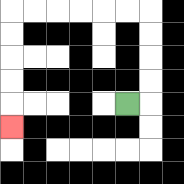{'start': '[5, 4]', 'end': '[0, 5]', 'path_directions': 'R,U,U,U,U,L,L,L,L,L,L,D,D,D,D,D', 'path_coordinates': '[[5, 4], [6, 4], [6, 3], [6, 2], [6, 1], [6, 0], [5, 0], [4, 0], [3, 0], [2, 0], [1, 0], [0, 0], [0, 1], [0, 2], [0, 3], [0, 4], [0, 5]]'}